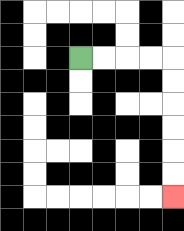{'start': '[3, 2]', 'end': '[7, 8]', 'path_directions': 'R,R,R,R,D,D,D,D,D,D', 'path_coordinates': '[[3, 2], [4, 2], [5, 2], [6, 2], [7, 2], [7, 3], [7, 4], [7, 5], [7, 6], [7, 7], [7, 8]]'}